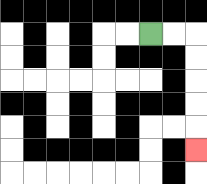{'start': '[6, 1]', 'end': '[8, 6]', 'path_directions': 'R,R,D,D,D,D,D', 'path_coordinates': '[[6, 1], [7, 1], [8, 1], [8, 2], [8, 3], [8, 4], [8, 5], [8, 6]]'}